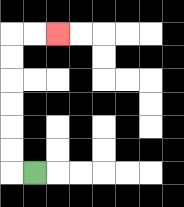{'start': '[1, 7]', 'end': '[2, 1]', 'path_directions': 'L,U,U,U,U,U,U,R,R', 'path_coordinates': '[[1, 7], [0, 7], [0, 6], [0, 5], [0, 4], [0, 3], [0, 2], [0, 1], [1, 1], [2, 1]]'}